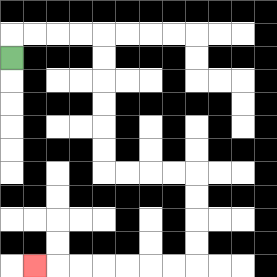{'start': '[0, 2]', 'end': '[1, 11]', 'path_directions': 'U,R,R,R,R,D,D,D,D,D,D,R,R,R,R,D,D,D,D,L,L,L,L,L,L,L', 'path_coordinates': '[[0, 2], [0, 1], [1, 1], [2, 1], [3, 1], [4, 1], [4, 2], [4, 3], [4, 4], [4, 5], [4, 6], [4, 7], [5, 7], [6, 7], [7, 7], [8, 7], [8, 8], [8, 9], [8, 10], [8, 11], [7, 11], [6, 11], [5, 11], [4, 11], [3, 11], [2, 11], [1, 11]]'}